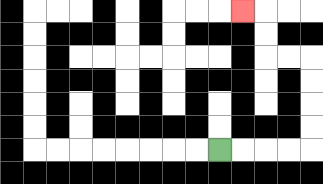{'start': '[9, 6]', 'end': '[10, 0]', 'path_directions': 'R,R,R,R,U,U,U,U,L,L,U,U,L', 'path_coordinates': '[[9, 6], [10, 6], [11, 6], [12, 6], [13, 6], [13, 5], [13, 4], [13, 3], [13, 2], [12, 2], [11, 2], [11, 1], [11, 0], [10, 0]]'}